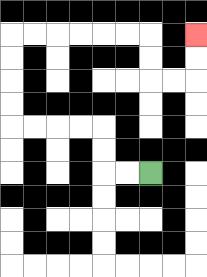{'start': '[6, 7]', 'end': '[8, 1]', 'path_directions': 'L,L,U,U,L,L,L,L,U,U,U,U,R,R,R,R,R,R,D,D,R,R,U,U', 'path_coordinates': '[[6, 7], [5, 7], [4, 7], [4, 6], [4, 5], [3, 5], [2, 5], [1, 5], [0, 5], [0, 4], [0, 3], [0, 2], [0, 1], [1, 1], [2, 1], [3, 1], [4, 1], [5, 1], [6, 1], [6, 2], [6, 3], [7, 3], [8, 3], [8, 2], [8, 1]]'}